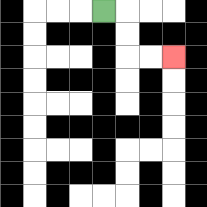{'start': '[4, 0]', 'end': '[7, 2]', 'path_directions': 'R,D,D,R,R', 'path_coordinates': '[[4, 0], [5, 0], [5, 1], [5, 2], [6, 2], [7, 2]]'}